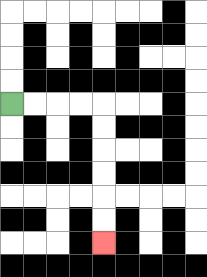{'start': '[0, 4]', 'end': '[4, 10]', 'path_directions': 'R,R,R,R,D,D,D,D,D,D', 'path_coordinates': '[[0, 4], [1, 4], [2, 4], [3, 4], [4, 4], [4, 5], [4, 6], [4, 7], [4, 8], [4, 9], [4, 10]]'}